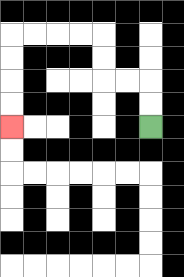{'start': '[6, 5]', 'end': '[0, 5]', 'path_directions': 'U,U,L,L,U,U,L,L,L,L,D,D,D,D', 'path_coordinates': '[[6, 5], [6, 4], [6, 3], [5, 3], [4, 3], [4, 2], [4, 1], [3, 1], [2, 1], [1, 1], [0, 1], [0, 2], [0, 3], [0, 4], [0, 5]]'}